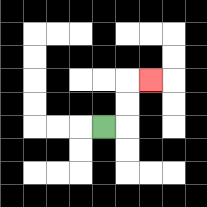{'start': '[4, 5]', 'end': '[6, 3]', 'path_directions': 'R,U,U,R', 'path_coordinates': '[[4, 5], [5, 5], [5, 4], [5, 3], [6, 3]]'}